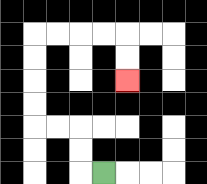{'start': '[4, 7]', 'end': '[5, 3]', 'path_directions': 'L,U,U,L,L,U,U,U,U,R,R,R,R,D,D', 'path_coordinates': '[[4, 7], [3, 7], [3, 6], [3, 5], [2, 5], [1, 5], [1, 4], [1, 3], [1, 2], [1, 1], [2, 1], [3, 1], [4, 1], [5, 1], [5, 2], [5, 3]]'}